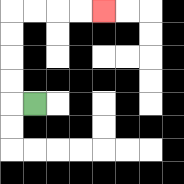{'start': '[1, 4]', 'end': '[4, 0]', 'path_directions': 'L,U,U,U,U,R,R,R,R', 'path_coordinates': '[[1, 4], [0, 4], [0, 3], [0, 2], [0, 1], [0, 0], [1, 0], [2, 0], [3, 0], [4, 0]]'}